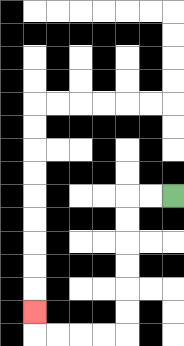{'start': '[7, 8]', 'end': '[1, 13]', 'path_directions': 'L,L,D,D,D,D,D,D,L,L,L,L,U', 'path_coordinates': '[[7, 8], [6, 8], [5, 8], [5, 9], [5, 10], [5, 11], [5, 12], [5, 13], [5, 14], [4, 14], [3, 14], [2, 14], [1, 14], [1, 13]]'}